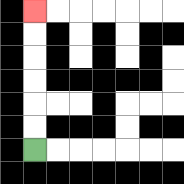{'start': '[1, 6]', 'end': '[1, 0]', 'path_directions': 'U,U,U,U,U,U', 'path_coordinates': '[[1, 6], [1, 5], [1, 4], [1, 3], [1, 2], [1, 1], [1, 0]]'}